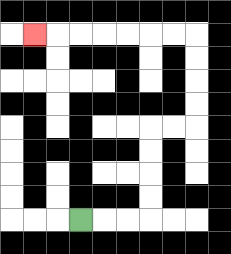{'start': '[3, 9]', 'end': '[1, 1]', 'path_directions': 'R,R,R,U,U,U,U,R,R,U,U,U,U,L,L,L,L,L,L,L', 'path_coordinates': '[[3, 9], [4, 9], [5, 9], [6, 9], [6, 8], [6, 7], [6, 6], [6, 5], [7, 5], [8, 5], [8, 4], [8, 3], [8, 2], [8, 1], [7, 1], [6, 1], [5, 1], [4, 1], [3, 1], [2, 1], [1, 1]]'}